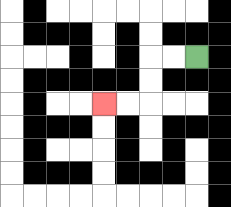{'start': '[8, 2]', 'end': '[4, 4]', 'path_directions': 'L,L,D,D,L,L', 'path_coordinates': '[[8, 2], [7, 2], [6, 2], [6, 3], [6, 4], [5, 4], [4, 4]]'}